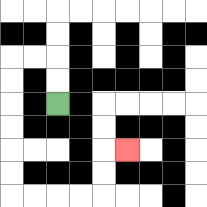{'start': '[2, 4]', 'end': '[5, 6]', 'path_directions': 'U,U,L,L,D,D,D,D,D,D,R,R,R,R,U,U,R', 'path_coordinates': '[[2, 4], [2, 3], [2, 2], [1, 2], [0, 2], [0, 3], [0, 4], [0, 5], [0, 6], [0, 7], [0, 8], [1, 8], [2, 8], [3, 8], [4, 8], [4, 7], [4, 6], [5, 6]]'}